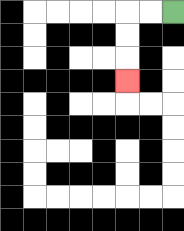{'start': '[7, 0]', 'end': '[5, 3]', 'path_directions': 'L,L,D,D,D', 'path_coordinates': '[[7, 0], [6, 0], [5, 0], [5, 1], [5, 2], [5, 3]]'}